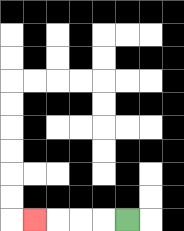{'start': '[5, 9]', 'end': '[1, 9]', 'path_directions': 'L,L,L,L', 'path_coordinates': '[[5, 9], [4, 9], [3, 9], [2, 9], [1, 9]]'}